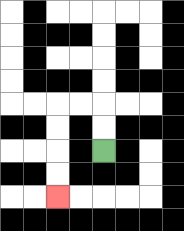{'start': '[4, 6]', 'end': '[2, 8]', 'path_directions': 'U,U,L,L,D,D,D,D', 'path_coordinates': '[[4, 6], [4, 5], [4, 4], [3, 4], [2, 4], [2, 5], [2, 6], [2, 7], [2, 8]]'}